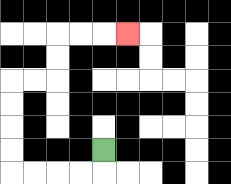{'start': '[4, 6]', 'end': '[5, 1]', 'path_directions': 'D,L,L,L,L,U,U,U,U,R,R,U,U,R,R,R', 'path_coordinates': '[[4, 6], [4, 7], [3, 7], [2, 7], [1, 7], [0, 7], [0, 6], [0, 5], [0, 4], [0, 3], [1, 3], [2, 3], [2, 2], [2, 1], [3, 1], [4, 1], [5, 1]]'}